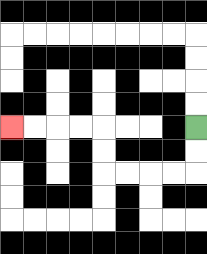{'start': '[8, 5]', 'end': '[0, 5]', 'path_directions': 'D,D,L,L,L,L,U,U,L,L,L,L', 'path_coordinates': '[[8, 5], [8, 6], [8, 7], [7, 7], [6, 7], [5, 7], [4, 7], [4, 6], [4, 5], [3, 5], [2, 5], [1, 5], [0, 5]]'}